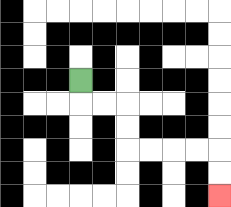{'start': '[3, 3]', 'end': '[9, 8]', 'path_directions': 'D,R,R,D,D,R,R,R,R,D,D', 'path_coordinates': '[[3, 3], [3, 4], [4, 4], [5, 4], [5, 5], [5, 6], [6, 6], [7, 6], [8, 6], [9, 6], [9, 7], [9, 8]]'}